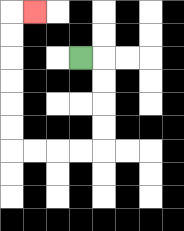{'start': '[3, 2]', 'end': '[1, 0]', 'path_directions': 'R,D,D,D,D,L,L,L,L,U,U,U,U,U,U,R', 'path_coordinates': '[[3, 2], [4, 2], [4, 3], [4, 4], [4, 5], [4, 6], [3, 6], [2, 6], [1, 6], [0, 6], [0, 5], [0, 4], [0, 3], [0, 2], [0, 1], [0, 0], [1, 0]]'}